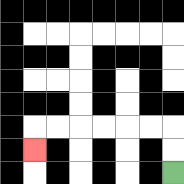{'start': '[7, 7]', 'end': '[1, 6]', 'path_directions': 'U,U,L,L,L,L,L,L,D', 'path_coordinates': '[[7, 7], [7, 6], [7, 5], [6, 5], [5, 5], [4, 5], [3, 5], [2, 5], [1, 5], [1, 6]]'}